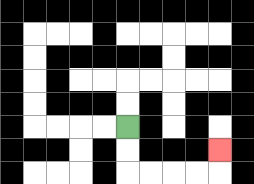{'start': '[5, 5]', 'end': '[9, 6]', 'path_directions': 'D,D,R,R,R,R,U', 'path_coordinates': '[[5, 5], [5, 6], [5, 7], [6, 7], [7, 7], [8, 7], [9, 7], [9, 6]]'}